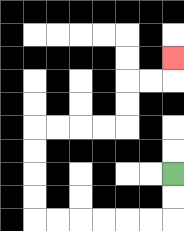{'start': '[7, 7]', 'end': '[7, 2]', 'path_directions': 'D,D,L,L,L,L,L,L,U,U,U,U,R,R,R,R,U,U,R,R,U', 'path_coordinates': '[[7, 7], [7, 8], [7, 9], [6, 9], [5, 9], [4, 9], [3, 9], [2, 9], [1, 9], [1, 8], [1, 7], [1, 6], [1, 5], [2, 5], [3, 5], [4, 5], [5, 5], [5, 4], [5, 3], [6, 3], [7, 3], [7, 2]]'}